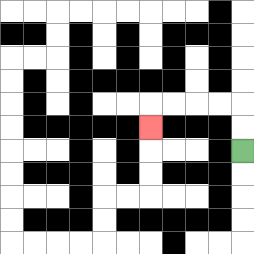{'start': '[10, 6]', 'end': '[6, 5]', 'path_directions': 'U,U,L,L,L,L,D', 'path_coordinates': '[[10, 6], [10, 5], [10, 4], [9, 4], [8, 4], [7, 4], [6, 4], [6, 5]]'}